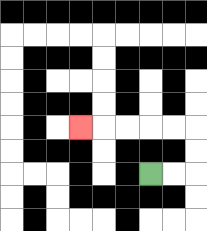{'start': '[6, 7]', 'end': '[3, 5]', 'path_directions': 'R,R,U,U,L,L,L,L,L', 'path_coordinates': '[[6, 7], [7, 7], [8, 7], [8, 6], [8, 5], [7, 5], [6, 5], [5, 5], [4, 5], [3, 5]]'}